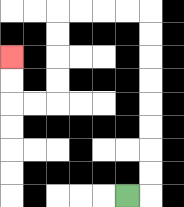{'start': '[5, 8]', 'end': '[0, 2]', 'path_directions': 'R,U,U,U,U,U,U,U,U,L,L,L,L,D,D,D,D,L,L,U,U', 'path_coordinates': '[[5, 8], [6, 8], [6, 7], [6, 6], [6, 5], [6, 4], [6, 3], [6, 2], [6, 1], [6, 0], [5, 0], [4, 0], [3, 0], [2, 0], [2, 1], [2, 2], [2, 3], [2, 4], [1, 4], [0, 4], [0, 3], [0, 2]]'}